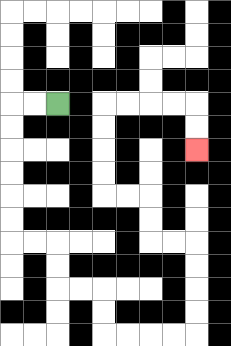{'start': '[2, 4]', 'end': '[8, 6]', 'path_directions': 'L,L,D,D,D,D,D,D,R,R,D,D,R,R,D,D,R,R,R,R,U,U,U,U,L,L,U,U,L,L,U,U,U,U,R,R,R,R,D,D', 'path_coordinates': '[[2, 4], [1, 4], [0, 4], [0, 5], [0, 6], [0, 7], [0, 8], [0, 9], [0, 10], [1, 10], [2, 10], [2, 11], [2, 12], [3, 12], [4, 12], [4, 13], [4, 14], [5, 14], [6, 14], [7, 14], [8, 14], [8, 13], [8, 12], [8, 11], [8, 10], [7, 10], [6, 10], [6, 9], [6, 8], [5, 8], [4, 8], [4, 7], [4, 6], [4, 5], [4, 4], [5, 4], [6, 4], [7, 4], [8, 4], [8, 5], [8, 6]]'}